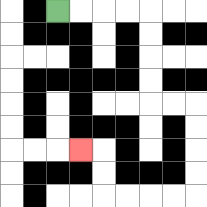{'start': '[2, 0]', 'end': '[3, 6]', 'path_directions': 'R,R,R,R,D,D,D,D,R,R,D,D,D,D,L,L,L,L,U,U,L', 'path_coordinates': '[[2, 0], [3, 0], [4, 0], [5, 0], [6, 0], [6, 1], [6, 2], [6, 3], [6, 4], [7, 4], [8, 4], [8, 5], [8, 6], [8, 7], [8, 8], [7, 8], [6, 8], [5, 8], [4, 8], [4, 7], [4, 6], [3, 6]]'}